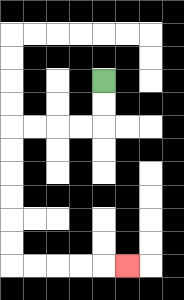{'start': '[4, 3]', 'end': '[5, 11]', 'path_directions': 'D,D,L,L,L,L,D,D,D,D,D,D,R,R,R,R,R', 'path_coordinates': '[[4, 3], [4, 4], [4, 5], [3, 5], [2, 5], [1, 5], [0, 5], [0, 6], [0, 7], [0, 8], [0, 9], [0, 10], [0, 11], [1, 11], [2, 11], [3, 11], [4, 11], [5, 11]]'}